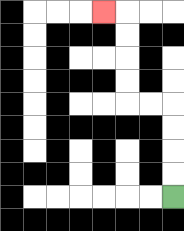{'start': '[7, 8]', 'end': '[4, 0]', 'path_directions': 'U,U,U,U,L,L,U,U,U,U,L', 'path_coordinates': '[[7, 8], [7, 7], [7, 6], [7, 5], [7, 4], [6, 4], [5, 4], [5, 3], [5, 2], [5, 1], [5, 0], [4, 0]]'}